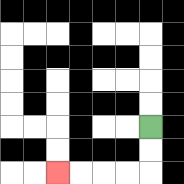{'start': '[6, 5]', 'end': '[2, 7]', 'path_directions': 'D,D,L,L,L,L', 'path_coordinates': '[[6, 5], [6, 6], [6, 7], [5, 7], [4, 7], [3, 7], [2, 7]]'}